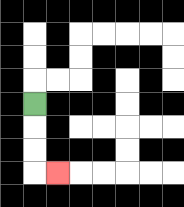{'start': '[1, 4]', 'end': '[2, 7]', 'path_directions': 'D,D,D,R', 'path_coordinates': '[[1, 4], [1, 5], [1, 6], [1, 7], [2, 7]]'}